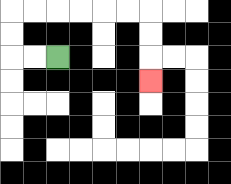{'start': '[2, 2]', 'end': '[6, 3]', 'path_directions': 'L,L,U,U,R,R,R,R,R,R,D,D,D', 'path_coordinates': '[[2, 2], [1, 2], [0, 2], [0, 1], [0, 0], [1, 0], [2, 0], [3, 0], [4, 0], [5, 0], [6, 0], [6, 1], [6, 2], [6, 3]]'}